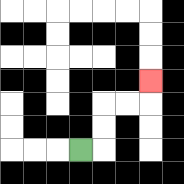{'start': '[3, 6]', 'end': '[6, 3]', 'path_directions': 'R,U,U,R,R,U', 'path_coordinates': '[[3, 6], [4, 6], [4, 5], [4, 4], [5, 4], [6, 4], [6, 3]]'}